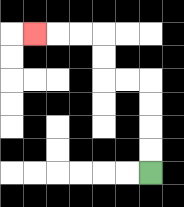{'start': '[6, 7]', 'end': '[1, 1]', 'path_directions': 'U,U,U,U,L,L,U,U,L,L,L', 'path_coordinates': '[[6, 7], [6, 6], [6, 5], [6, 4], [6, 3], [5, 3], [4, 3], [4, 2], [4, 1], [3, 1], [2, 1], [1, 1]]'}